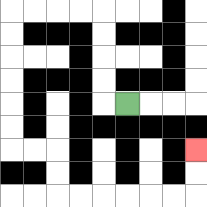{'start': '[5, 4]', 'end': '[8, 6]', 'path_directions': 'L,U,U,U,U,L,L,L,L,D,D,D,D,D,D,R,R,D,D,R,R,R,R,R,R,U,U', 'path_coordinates': '[[5, 4], [4, 4], [4, 3], [4, 2], [4, 1], [4, 0], [3, 0], [2, 0], [1, 0], [0, 0], [0, 1], [0, 2], [0, 3], [0, 4], [0, 5], [0, 6], [1, 6], [2, 6], [2, 7], [2, 8], [3, 8], [4, 8], [5, 8], [6, 8], [7, 8], [8, 8], [8, 7], [8, 6]]'}